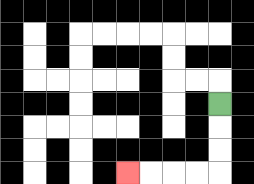{'start': '[9, 4]', 'end': '[5, 7]', 'path_directions': 'D,D,D,L,L,L,L', 'path_coordinates': '[[9, 4], [9, 5], [9, 6], [9, 7], [8, 7], [7, 7], [6, 7], [5, 7]]'}